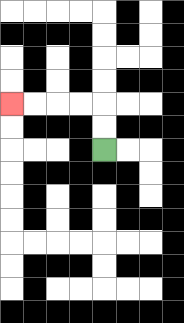{'start': '[4, 6]', 'end': '[0, 4]', 'path_directions': 'U,U,L,L,L,L', 'path_coordinates': '[[4, 6], [4, 5], [4, 4], [3, 4], [2, 4], [1, 4], [0, 4]]'}